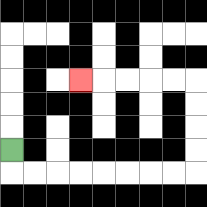{'start': '[0, 6]', 'end': '[3, 3]', 'path_directions': 'D,R,R,R,R,R,R,R,R,U,U,U,U,L,L,L,L,L', 'path_coordinates': '[[0, 6], [0, 7], [1, 7], [2, 7], [3, 7], [4, 7], [5, 7], [6, 7], [7, 7], [8, 7], [8, 6], [8, 5], [8, 4], [8, 3], [7, 3], [6, 3], [5, 3], [4, 3], [3, 3]]'}